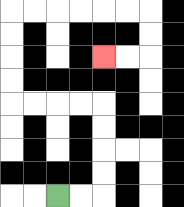{'start': '[2, 8]', 'end': '[4, 2]', 'path_directions': 'R,R,U,U,U,U,L,L,L,L,U,U,U,U,R,R,R,R,R,R,D,D,L,L', 'path_coordinates': '[[2, 8], [3, 8], [4, 8], [4, 7], [4, 6], [4, 5], [4, 4], [3, 4], [2, 4], [1, 4], [0, 4], [0, 3], [0, 2], [0, 1], [0, 0], [1, 0], [2, 0], [3, 0], [4, 0], [5, 0], [6, 0], [6, 1], [6, 2], [5, 2], [4, 2]]'}